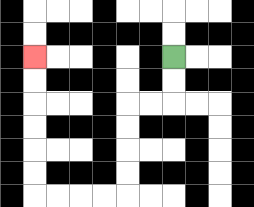{'start': '[7, 2]', 'end': '[1, 2]', 'path_directions': 'D,D,L,L,D,D,D,D,L,L,L,L,U,U,U,U,U,U', 'path_coordinates': '[[7, 2], [7, 3], [7, 4], [6, 4], [5, 4], [5, 5], [5, 6], [5, 7], [5, 8], [4, 8], [3, 8], [2, 8], [1, 8], [1, 7], [1, 6], [1, 5], [1, 4], [1, 3], [1, 2]]'}